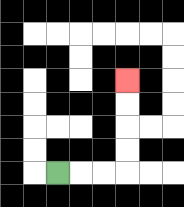{'start': '[2, 7]', 'end': '[5, 3]', 'path_directions': 'R,R,R,U,U,U,U', 'path_coordinates': '[[2, 7], [3, 7], [4, 7], [5, 7], [5, 6], [5, 5], [5, 4], [5, 3]]'}